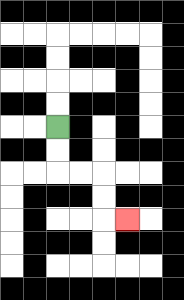{'start': '[2, 5]', 'end': '[5, 9]', 'path_directions': 'D,D,R,R,D,D,R', 'path_coordinates': '[[2, 5], [2, 6], [2, 7], [3, 7], [4, 7], [4, 8], [4, 9], [5, 9]]'}